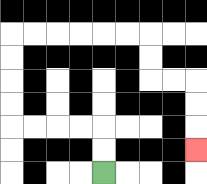{'start': '[4, 7]', 'end': '[8, 6]', 'path_directions': 'U,U,L,L,L,L,U,U,U,U,R,R,R,R,R,R,D,D,R,R,D,D,D', 'path_coordinates': '[[4, 7], [4, 6], [4, 5], [3, 5], [2, 5], [1, 5], [0, 5], [0, 4], [0, 3], [0, 2], [0, 1], [1, 1], [2, 1], [3, 1], [4, 1], [5, 1], [6, 1], [6, 2], [6, 3], [7, 3], [8, 3], [8, 4], [8, 5], [8, 6]]'}